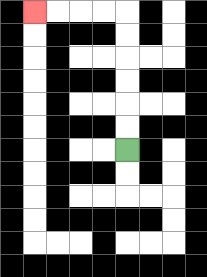{'start': '[5, 6]', 'end': '[1, 0]', 'path_directions': 'U,U,U,U,U,U,L,L,L,L', 'path_coordinates': '[[5, 6], [5, 5], [5, 4], [5, 3], [5, 2], [5, 1], [5, 0], [4, 0], [3, 0], [2, 0], [1, 0]]'}